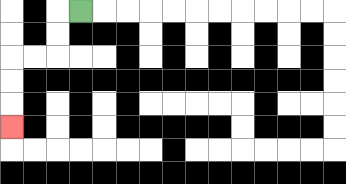{'start': '[3, 0]', 'end': '[0, 5]', 'path_directions': 'L,D,D,L,L,D,D,D', 'path_coordinates': '[[3, 0], [2, 0], [2, 1], [2, 2], [1, 2], [0, 2], [0, 3], [0, 4], [0, 5]]'}